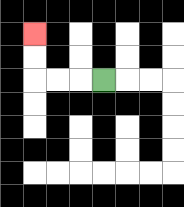{'start': '[4, 3]', 'end': '[1, 1]', 'path_directions': 'L,L,L,U,U', 'path_coordinates': '[[4, 3], [3, 3], [2, 3], [1, 3], [1, 2], [1, 1]]'}